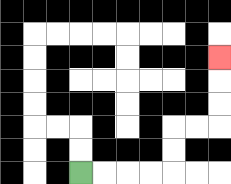{'start': '[3, 7]', 'end': '[9, 2]', 'path_directions': 'R,R,R,R,U,U,R,R,U,U,U', 'path_coordinates': '[[3, 7], [4, 7], [5, 7], [6, 7], [7, 7], [7, 6], [7, 5], [8, 5], [9, 5], [9, 4], [9, 3], [9, 2]]'}